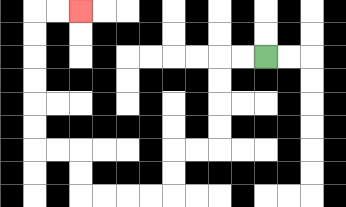{'start': '[11, 2]', 'end': '[3, 0]', 'path_directions': 'L,L,D,D,D,D,L,L,D,D,L,L,L,L,U,U,L,L,U,U,U,U,U,U,R,R', 'path_coordinates': '[[11, 2], [10, 2], [9, 2], [9, 3], [9, 4], [9, 5], [9, 6], [8, 6], [7, 6], [7, 7], [7, 8], [6, 8], [5, 8], [4, 8], [3, 8], [3, 7], [3, 6], [2, 6], [1, 6], [1, 5], [1, 4], [1, 3], [1, 2], [1, 1], [1, 0], [2, 0], [3, 0]]'}